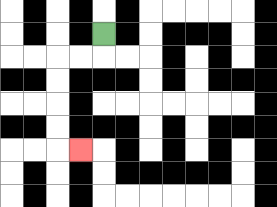{'start': '[4, 1]', 'end': '[3, 6]', 'path_directions': 'D,L,L,D,D,D,D,R', 'path_coordinates': '[[4, 1], [4, 2], [3, 2], [2, 2], [2, 3], [2, 4], [2, 5], [2, 6], [3, 6]]'}